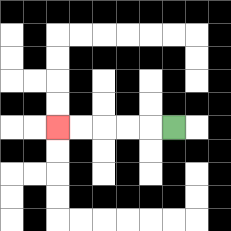{'start': '[7, 5]', 'end': '[2, 5]', 'path_directions': 'L,L,L,L,L', 'path_coordinates': '[[7, 5], [6, 5], [5, 5], [4, 5], [3, 5], [2, 5]]'}